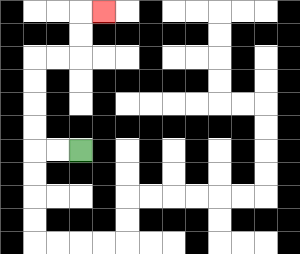{'start': '[3, 6]', 'end': '[4, 0]', 'path_directions': 'L,L,U,U,U,U,R,R,U,U,R', 'path_coordinates': '[[3, 6], [2, 6], [1, 6], [1, 5], [1, 4], [1, 3], [1, 2], [2, 2], [3, 2], [3, 1], [3, 0], [4, 0]]'}